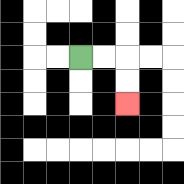{'start': '[3, 2]', 'end': '[5, 4]', 'path_directions': 'R,R,D,D', 'path_coordinates': '[[3, 2], [4, 2], [5, 2], [5, 3], [5, 4]]'}